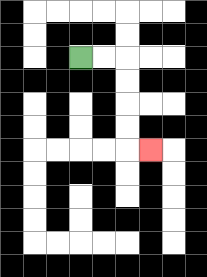{'start': '[3, 2]', 'end': '[6, 6]', 'path_directions': 'R,R,D,D,D,D,R', 'path_coordinates': '[[3, 2], [4, 2], [5, 2], [5, 3], [5, 4], [5, 5], [5, 6], [6, 6]]'}